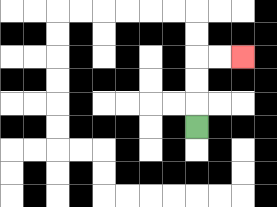{'start': '[8, 5]', 'end': '[10, 2]', 'path_directions': 'U,U,U,R,R', 'path_coordinates': '[[8, 5], [8, 4], [8, 3], [8, 2], [9, 2], [10, 2]]'}